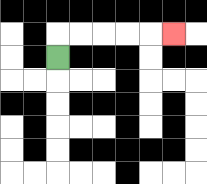{'start': '[2, 2]', 'end': '[7, 1]', 'path_directions': 'U,R,R,R,R,R', 'path_coordinates': '[[2, 2], [2, 1], [3, 1], [4, 1], [5, 1], [6, 1], [7, 1]]'}